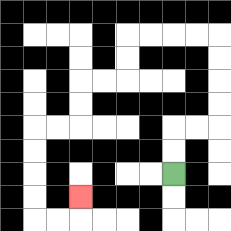{'start': '[7, 7]', 'end': '[3, 8]', 'path_directions': 'U,U,R,R,U,U,U,U,L,L,L,L,D,D,L,L,D,D,L,L,D,D,D,D,R,R,U', 'path_coordinates': '[[7, 7], [7, 6], [7, 5], [8, 5], [9, 5], [9, 4], [9, 3], [9, 2], [9, 1], [8, 1], [7, 1], [6, 1], [5, 1], [5, 2], [5, 3], [4, 3], [3, 3], [3, 4], [3, 5], [2, 5], [1, 5], [1, 6], [1, 7], [1, 8], [1, 9], [2, 9], [3, 9], [3, 8]]'}